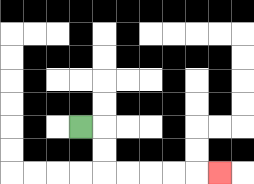{'start': '[3, 5]', 'end': '[9, 7]', 'path_directions': 'R,D,D,R,R,R,R,R', 'path_coordinates': '[[3, 5], [4, 5], [4, 6], [4, 7], [5, 7], [6, 7], [7, 7], [8, 7], [9, 7]]'}